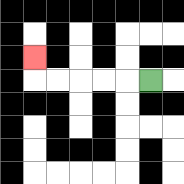{'start': '[6, 3]', 'end': '[1, 2]', 'path_directions': 'L,L,L,L,L,U', 'path_coordinates': '[[6, 3], [5, 3], [4, 3], [3, 3], [2, 3], [1, 3], [1, 2]]'}